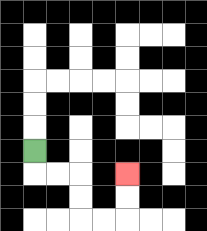{'start': '[1, 6]', 'end': '[5, 7]', 'path_directions': 'D,R,R,D,D,R,R,U,U', 'path_coordinates': '[[1, 6], [1, 7], [2, 7], [3, 7], [3, 8], [3, 9], [4, 9], [5, 9], [5, 8], [5, 7]]'}